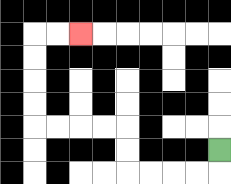{'start': '[9, 6]', 'end': '[3, 1]', 'path_directions': 'D,L,L,L,L,U,U,L,L,L,L,U,U,U,U,R,R', 'path_coordinates': '[[9, 6], [9, 7], [8, 7], [7, 7], [6, 7], [5, 7], [5, 6], [5, 5], [4, 5], [3, 5], [2, 5], [1, 5], [1, 4], [1, 3], [1, 2], [1, 1], [2, 1], [3, 1]]'}